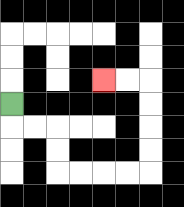{'start': '[0, 4]', 'end': '[4, 3]', 'path_directions': 'D,R,R,D,D,R,R,R,R,U,U,U,U,L,L', 'path_coordinates': '[[0, 4], [0, 5], [1, 5], [2, 5], [2, 6], [2, 7], [3, 7], [4, 7], [5, 7], [6, 7], [6, 6], [6, 5], [6, 4], [6, 3], [5, 3], [4, 3]]'}